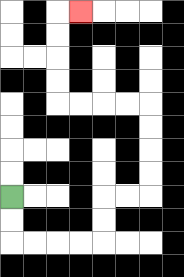{'start': '[0, 8]', 'end': '[3, 0]', 'path_directions': 'D,D,R,R,R,R,U,U,R,R,U,U,U,U,L,L,L,L,U,U,U,U,R', 'path_coordinates': '[[0, 8], [0, 9], [0, 10], [1, 10], [2, 10], [3, 10], [4, 10], [4, 9], [4, 8], [5, 8], [6, 8], [6, 7], [6, 6], [6, 5], [6, 4], [5, 4], [4, 4], [3, 4], [2, 4], [2, 3], [2, 2], [2, 1], [2, 0], [3, 0]]'}